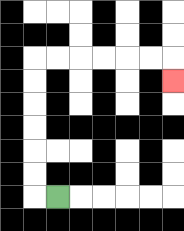{'start': '[2, 8]', 'end': '[7, 3]', 'path_directions': 'L,U,U,U,U,U,U,R,R,R,R,R,R,D', 'path_coordinates': '[[2, 8], [1, 8], [1, 7], [1, 6], [1, 5], [1, 4], [1, 3], [1, 2], [2, 2], [3, 2], [4, 2], [5, 2], [6, 2], [7, 2], [7, 3]]'}